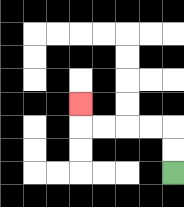{'start': '[7, 7]', 'end': '[3, 4]', 'path_directions': 'U,U,L,L,L,L,U', 'path_coordinates': '[[7, 7], [7, 6], [7, 5], [6, 5], [5, 5], [4, 5], [3, 5], [3, 4]]'}